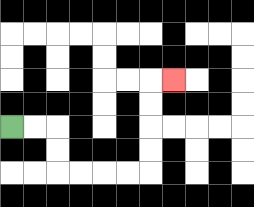{'start': '[0, 5]', 'end': '[7, 3]', 'path_directions': 'R,R,D,D,R,R,R,R,U,U,U,U,R', 'path_coordinates': '[[0, 5], [1, 5], [2, 5], [2, 6], [2, 7], [3, 7], [4, 7], [5, 7], [6, 7], [6, 6], [6, 5], [6, 4], [6, 3], [7, 3]]'}